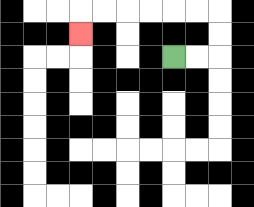{'start': '[7, 2]', 'end': '[3, 1]', 'path_directions': 'R,R,U,U,L,L,L,L,L,L,D', 'path_coordinates': '[[7, 2], [8, 2], [9, 2], [9, 1], [9, 0], [8, 0], [7, 0], [6, 0], [5, 0], [4, 0], [3, 0], [3, 1]]'}